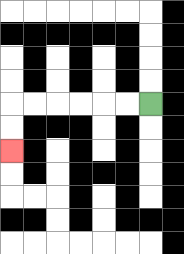{'start': '[6, 4]', 'end': '[0, 6]', 'path_directions': 'L,L,L,L,L,L,D,D', 'path_coordinates': '[[6, 4], [5, 4], [4, 4], [3, 4], [2, 4], [1, 4], [0, 4], [0, 5], [0, 6]]'}